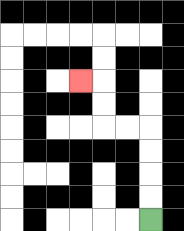{'start': '[6, 9]', 'end': '[3, 3]', 'path_directions': 'U,U,U,U,L,L,U,U,L', 'path_coordinates': '[[6, 9], [6, 8], [6, 7], [6, 6], [6, 5], [5, 5], [4, 5], [4, 4], [4, 3], [3, 3]]'}